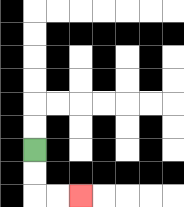{'start': '[1, 6]', 'end': '[3, 8]', 'path_directions': 'D,D,R,R', 'path_coordinates': '[[1, 6], [1, 7], [1, 8], [2, 8], [3, 8]]'}